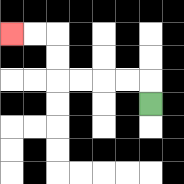{'start': '[6, 4]', 'end': '[0, 1]', 'path_directions': 'U,L,L,L,L,U,U,L,L', 'path_coordinates': '[[6, 4], [6, 3], [5, 3], [4, 3], [3, 3], [2, 3], [2, 2], [2, 1], [1, 1], [0, 1]]'}